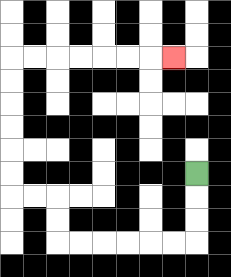{'start': '[8, 7]', 'end': '[7, 2]', 'path_directions': 'D,D,D,L,L,L,L,L,L,U,U,L,L,U,U,U,U,U,U,R,R,R,R,R,R,R', 'path_coordinates': '[[8, 7], [8, 8], [8, 9], [8, 10], [7, 10], [6, 10], [5, 10], [4, 10], [3, 10], [2, 10], [2, 9], [2, 8], [1, 8], [0, 8], [0, 7], [0, 6], [0, 5], [0, 4], [0, 3], [0, 2], [1, 2], [2, 2], [3, 2], [4, 2], [5, 2], [6, 2], [7, 2]]'}